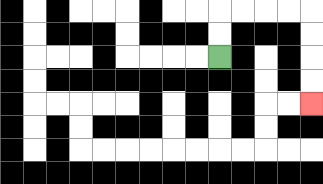{'start': '[9, 2]', 'end': '[13, 4]', 'path_directions': 'U,U,R,R,R,R,D,D,D,D', 'path_coordinates': '[[9, 2], [9, 1], [9, 0], [10, 0], [11, 0], [12, 0], [13, 0], [13, 1], [13, 2], [13, 3], [13, 4]]'}